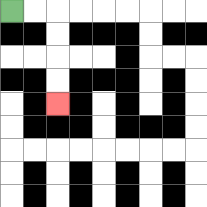{'start': '[0, 0]', 'end': '[2, 4]', 'path_directions': 'R,R,D,D,D,D', 'path_coordinates': '[[0, 0], [1, 0], [2, 0], [2, 1], [2, 2], [2, 3], [2, 4]]'}